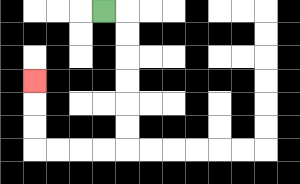{'start': '[4, 0]', 'end': '[1, 3]', 'path_directions': 'R,D,D,D,D,D,D,L,L,L,L,U,U,U', 'path_coordinates': '[[4, 0], [5, 0], [5, 1], [5, 2], [5, 3], [5, 4], [5, 5], [5, 6], [4, 6], [3, 6], [2, 6], [1, 6], [1, 5], [1, 4], [1, 3]]'}